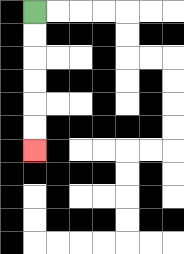{'start': '[1, 0]', 'end': '[1, 6]', 'path_directions': 'D,D,D,D,D,D', 'path_coordinates': '[[1, 0], [1, 1], [1, 2], [1, 3], [1, 4], [1, 5], [1, 6]]'}